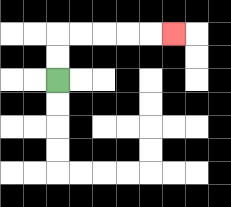{'start': '[2, 3]', 'end': '[7, 1]', 'path_directions': 'U,U,R,R,R,R,R', 'path_coordinates': '[[2, 3], [2, 2], [2, 1], [3, 1], [4, 1], [5, 1], [6, 1], [7, 1]]'}